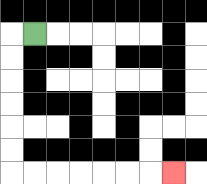{'start': '[1, 1]', 'end': '[7, 7]', 'path_directions': 'L,D,D,D,D,D,D,R,R,R,R,R,R,R', 'path_coordinates': '[[1, 1], [0, 1], [0, 2], [0, 3], [0, 4], [0, 5], [0, 6], [0, 7], [1, 7], [2, 7], [3, 7], [4, 7], [5, 7], [6, 7], [7, 7]]'}